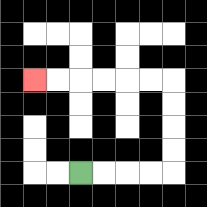{'start': '[3, 7]', 'end': '[1, 3]', 'path_directions': 'R,R,R,R,U,U,U,U,L,L,L,L,L,L', 'path_coordinates': '[[3, 7], [4, 7], [5, 7], [6, 7], [7, 7], [7, 6], [7, 5], [7, 4], [7, 3], [6, 3], [5, 3], [4, 3], [3, 3], [2, 3], [1, 3]]'}